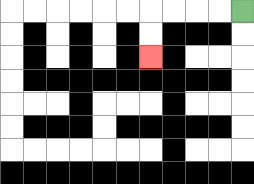{'start': '[10, 0]', 'end': '[6, 2]', 'path_directions': 'L,L,L,L,D,D', 'path_coordinates': '[[10, 0], [9, 0], [8, 0], [7, 0], [6, 0], [6, 1], [6, 2]]'}